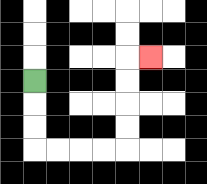{'start': '[1, 3]', 'end': '[6, 2]', 'path_directions': 'D,D,D,R,R,R,R,U,U,U,U,R', 'path_coordinates': '[[1, 3], [1, 4], [1, 5], [1, 6], [2, 6], [3, 6], [4, 6], [5, 6], [5, 5], [5, 4], [5, 3], [5, 2], [6, 2]]'}